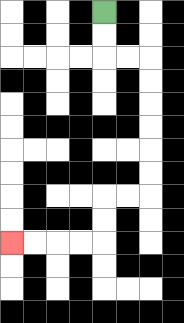{'start': '[4, 0]', 'end': '[0, 10]', 'path_directions': 'D,D,R,R,D,D,D,D,D,D,L,L,D,D,L,L,L,L', 'path_coordinates': '[[4, 0], [4, 1], [4, 2], [5, 2], [6, 2], [6, 3], [6, 4], [6, 5], [6, 6], [6, 7], [6, 8], [5, 8], [4, 8], [4, 9], [4, 10], [3, 10], [2, 10], [1, 10], [0, 10]]'}